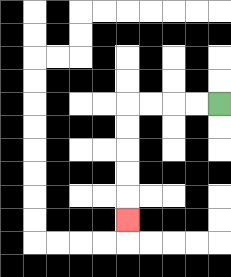{'start': '[9, 4]', 'end': '[5, 9]', 'path_directions': 'L,L,L,L,D,D,D,D,D', 'path_coordinates': '[[9, 4], [8, 4], [7, 4], [6, 4], [5, 4], [5, 5], [5, 6], [5, 7], [5, 8], [5, 9]]'}